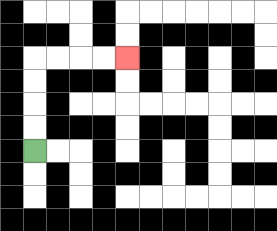{'start': '[1, 6]', 'end': '[5, 2]', 'path_directions': 'U,U,U,U,R,R,R,R', 'path_coordinates': '[[1, 6], [1, 5], [1, 4], [1, 3], [1, 2], [2, 2], [3, 2], [4, 2], [5, 2]]'}